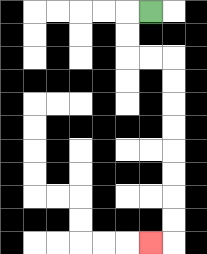{'start': '[6, 0]', 'end': '[6, 10]', 'path_directions': 'L,D,D,R,R,D,D,D,D,D,D,D,D,L', 'path_coordinates': '[[6, 0], [5, 0], [5, 1], [5, 2], [6, 2], [7, 2], [7, 3], [7, 4], [7, 5], [7, 6], [7, 7], [7, 8], [7, 9], [7, 10], [6, 10]]'}